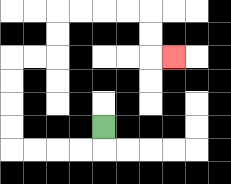{'start': '[4, 5]', 'end': '[7, 2]', 'path_directions': 'D,L,L,L,L,U,U,U,U,R,R,U,U,R,R,R,R,D,D,R', 'path_coordinates': '[[4, 5], [4, 6], [3, 6], [2, 6], [1, 6], [0, 6], [0, 5], [0, 4], [0, 3], [0, 2], [1, 2], [2, 2], [2, 1], [2, 0], [3, 0], [4, 0], [5, 0], [6, 0], [6, 1], [6, 2], [7, 2]]'}